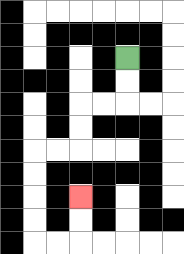{'start': '[5, 2]', 'end': '[3, 8]', 'path_directions': 'D,D,L,L,D,D,L,L,D,D,D,D,R,R,U,U', 'path_coordinates': '[[5, 2], [5, 3], [5, 4], [4, 4], [3, 4], [3, 5], [3, 6], [2, 6], [1, 6], [1, 7], [1, 8], [1, 9], [1, 10], [2, 10], [3, 10], [3, 9], [3, 8]]'}